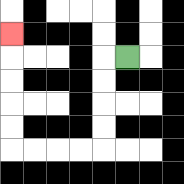{'start': '[5, 2]', 'end': '[0, 1]', 'path_directions': 'L,D,D,D,D,L,L,L,L,U,U,U,U,U', 'path_coordinates': '[[5, 2], [4, 2], [4, 3], [4, 4], [4, 5], [4, 6], [3, 6], [2, 6], [1, 6], [0, 6], [0, 5], [0, 4], [0, 3], [0, 2], [0, 1]]'}